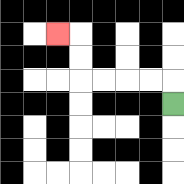{'start': '[7, 4]', 'end': '[2, 1]', 'path_directions': 'U,L,L,L,L,U,U,L', 'path_coordinates': '[[7, 4], [7, 3], [6, 3], [5, 3], [4, 3], [3, 3], [3, 2], [3, 1], [2, 1]]'}